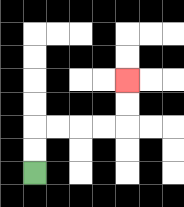{'start': '[1, 7]', 'end': '[5, 3]', 'path_directions': 'U,U,R,R,R,R,U,U', 'path_coordinates': '[[1, 7], [1, 6], [1, 5], [2, 5], [3, 5], [4, 5], [5, 5], [5, 4], [5, 3]]'}